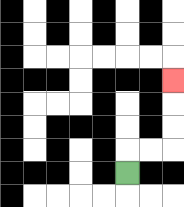{'start': '[5, 7]', 'end': '[7, 3]', 'path_directions': 'U,R,R,U,U,U', 'path_coordinates': '[[5, 7], [5, 6], [6, 6], [7, 6], [7, 5], [7, 4], [7, 3]]'}